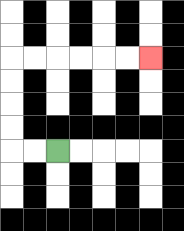{'start': '[2, 6]', 'end': '[6, 2]', 'path_directions': 'L,L,U,U,U,U,R,R,R,R,R,R', 'path_coordinates': '[[2, 6], [1, 6], [0, 6], [0, 5], [0, 4], [0, 3], [0, 2], [1, 2], [2, 2], [3, 2], [4, 2], [5, 2], [6, 2]]'}